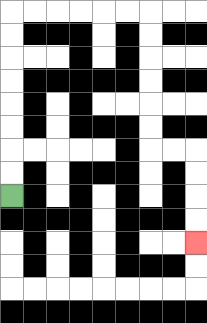{'start': '[0, 8]', 'end': '[8, 10]', 'path_directions': 'U,U,U,U,U,U,U,U,R,R,R,R,R,R,D,D,D,D,D,D,R,R,D,D,D,D', 'path_coordinates': '[[0, 8], [0, 7], [0, 6], [0, 5], [0, 4], [0, 3], [0, 2], [0, 1], [0, 0], [1, 0], [2, 0], [3, 0], [4, 0], [5, 0], [6, 0], [6, 1], [6, 2], [6, 3], [6, 4], [6, 5], [6, 6], [7, 6], [8, 6], [8, 7], [8, 8], [8, 9], [8, 10]]'}